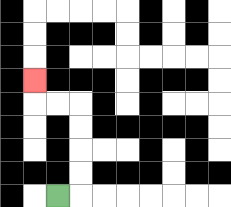{'start': '[2, 8]', 'end': '[1, 3]', 'path_directions': 'R,U,U,U,U,L,L,U', 'path_coordinates': '[[2, 8], [3, 8], [3, 7], [3, 6], [3, 5], [3, 4], [2, 4], [1, 4], [1, 3]]'}